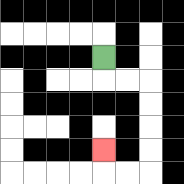{'start': '[4, 2]', 'end': '[4, 6]', 'path_directions': 'D,R,R,D,D,D,D,L,L,U', 'path_coordinates': '[[4, 2], [4, 3], [5, 3], [6, 3], [6, 4], [6, 5], [6, 6], [6, 7], [5, 7], [4, 7], [4, 6]]'}